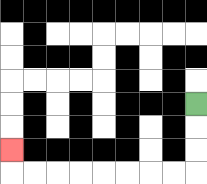{'start': '[8, 4]', 'end': '[0, 6]', 'path_directions': 'D,D,D,L,L,L,L,L,L,L,L,U', 'path_coordinates': '[[8, 4], [8, 5], [8, 6], [8, 7], [7, 7], [6, 7], [5, 7], [4, 7], [3, 7], [2, 7], [1, 7], [0, 7], [0, 6]]'}